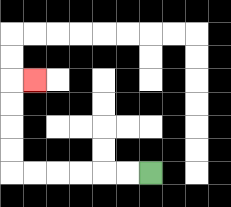{'start': '[6, 7]', 'end': '[1, 3]', 'path_directions': 'L,L,L,L,L,L,U,U,U,U,R', 'path_coordinates': '[[6, 7], [5, 7], [4, 7], [3, 7], [2, 7], [1, 7], [0, 7], [0, 6], [0, 5], [0, 4], [0, 3], [1, 3]]'}